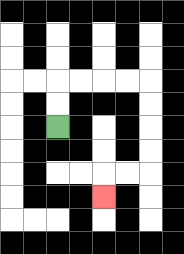{'start': '[2, 5]', 'end': '[4, 8]', 'path_directions': 'U,U,R,R,R,R,D,D,D,D,L,L,D', 'path_coordinates': '[[2, 5], [2, 4], [2, 3], [3, 3], [4, 3], [5, 3], [6, 3], [6, 4], [6, 5], [6, 6], [6, 7], [5, 7], [4, 7], [4, 8]]'}